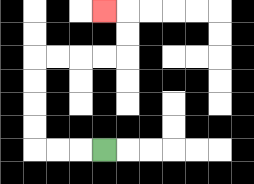{'start': '[4, 6]', 'end': '[4, 0]', 'path_directions': 'L,L,L,U,U,U,U,R,R,R,R,U,U,L', 'path_coordinates': '[[4, 6], [3, 6], [2, 6], [1, 6], [1, 5], [1, 4], [1, 3], [1, 2], [2, 2], [3, 2], [4, 2], [5, 2], [5, 1], [5, 0], [4, 0]]'}